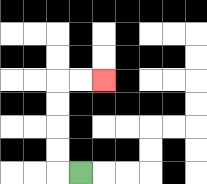{'start': '[3, 7]', 'end': '[4, 3]', 'path_directions': 'L,U,U,U,U,R,R', 'path_coordinates': '[[3, 7], [2, 7], [2, 6], [2, 5], [2, 4], [2, 3], [3, 3], [4, 3]]'}